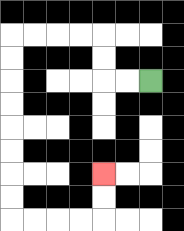{'start': '[6, 3]', 'end': '[4, 7]', 'path_directions': 'L,L,U,U,L,L,L,L,D,D,D,D,D,D,D,D,R,R,R,R,U,U', 'path_coordinates': '[[6, 3], [5, 3], [4, 3], [4, 2], [4, 1], [3, 1], [2, 1], [1, 1], [0, 1], [0, 2], [0, 3], [0, 4], [0, 5], [0, 6], [0, 7], [0, 8], [0, 9], [1, 9], [2, 9], [3, 9], [4, 9], [4, 8], [4, 7]]'}